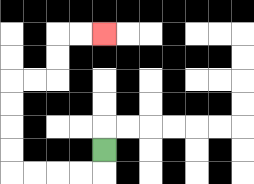{'start': '[4, 6]', 'end': '[4, 1]', 'path_directions': 'D,L,L,L,L,U,U,U,U,R,R,U,U,R,R', 'path_coordinates': '[[4, 6], [4, 7], [3, 7], [2, 7], [1, 7], [0, 7], [0, 6], [0, 5], [0, 4], [0, 3], [1, 3], [2, 3], [2, 2], [2, 1], [3, 1], [4, 1]]'}